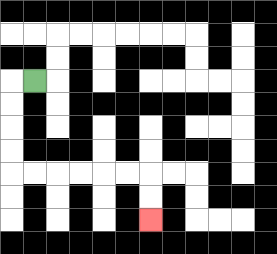{'start': '[1, 3]', 'end': '[6, 9]', 'path_directions': 'L,D,D,D,D,R,R,R,R,R,R,D,D', 'path_coordinates': '[[1, 3], [0, 3], [0, 4], [0, 5], [0, 6], [0, 7], [1, 7], [2, 7], [3, 7], [4, 7], [5, 7], [6, 7], [6, 8], [6, 9]]'}